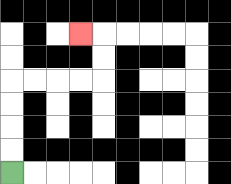{'start': '[0, 7]', 'end': '[3, 1]', 'path_directions': 'U,U,U,U,R,R,R,R,U,U,L', 'path_coordinates': '[[0, 7], [0, 6], [0, 5], [0, 4], [0, 3], [1, 3], [2, 3], [3, 3], [4, 3], [4, 2], [4, 1], [3, 1]]'}